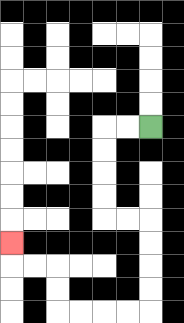{'start': '[6, 5]', 'end': '[0, 10]', 'path_directions': 'L,L,D,D,D,D,R,R,D,D,D,D,L,L,L,L,U,U,L,L,U', 'path_coordinates': '[[6, 5], [5, 5], [4, 5], [4, 6], [4, 7], [4, 8], [4, 9], [5, 9], [6, 9], [6, 10], [6, 11], [6, 12], [6, 13], [5, 13], [4, 13], [3, 13], [2, 13], [2, 12], [2, 11], [1, 11], [0, 11], [0, 10]]'}